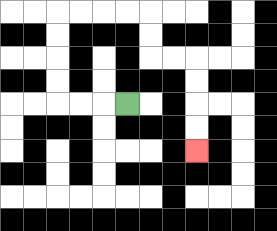{'start': '[5, 4]', 'end': '[8, 6]', 'path_directions': 'L,L,L,U,U,U,U,R,R,R,R,D,D,R,R,D,D,D,D', 'path_coordinates': '[[5, 4], [4, 4], [3, 4], [2, 4], [2, 3], [2, 2], [2, 1], [2, 0], [3, 0], [4, 0], [5, 0], [6, 0], [6, 1], [6, 2], [7, 2], [8, 2], [8, 3], [8, 4], [8, 5], [8, 6]]'}